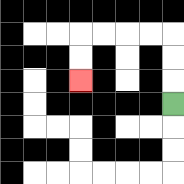{'start': '[7, 4]', 'end': '[3, 3]', 'path_directions': 'U,U,U,L,L,L,L,D,D', 'path_coordinates': '[[7, 4], [7, 3], [7, 2], [7, 1], [6, 1], [5, 1], [4, 1], [3, 1], [3, 2], [3, 3]]'}